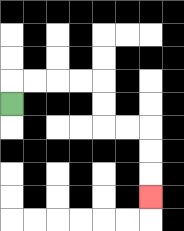{'start': '[0, 4]', 'end': '[6, 8]', 'path_directions': 'U,R,R,R,R,D,D,R,R,D,D,D', 'path_coordinates': '[[0, 4], [0, 3], [1, 3], [2, 3], [3, 3], [4, 3], [4, 4], [4, 5], [5, 5], [6, 5], [6, 6], [6, 7], [6, 8]]'}